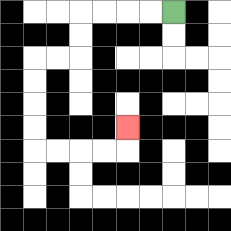{'start': '[7, 0]', 'end': '[5, 5]', 'path_directions': 'L,L,L,L,D,D,L,L,D,D,D,D,R,R,R,R,U', 'path_coordinates': '[[7, 0], [6, 0], [5, 0], [4, 0], [3, 0], [3, 1], [3, 2], [2, 2], [1, 2], [1, 3], [1, 4], [1, 5], [1, 6], [2, 6], [3, 6], [4, 6], [5, 6], [5, 5]]'}